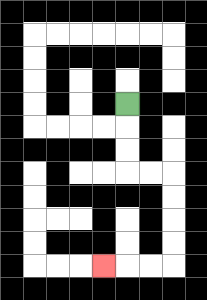{'start': '[5, 4]', 'end': '[4, 11]', 'path_directions': 'D,D,D,R,R,D,D,D,D,L,L,L', 'path_coordinates': '[[5, 4], [5, 5], [5, 6], [5, 7], [6, 7], [7, 7], [7, 8], [7, 9], [7, 10], [7, 11], [6, 11], [5, 11], [4, 11]]'}